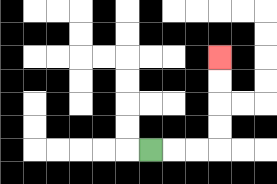{'start': '[6, 6]', 'end': '[9, 2]', 'path_directions': 'R,R,R,U,U,U,U', 'path_coordinates': '[[6, 6], [7, 6], [8, 6], [9, 6], [9, 5], [9, 4], [9, 3], [9, 2]]'}